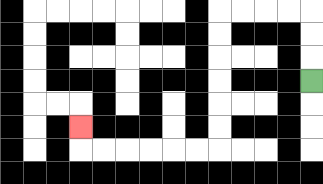{'start': '[13, 3]', 'end': '[3, 5]', 'path_directions': 'U,U,U,L,L,L,L,D,D,D,D,D,D,L,L,L,L,L,L,U', 'path_coordinates': '[[13, 3], [13, 2], [13, 1], [13, 0], [12, 0], [11, 0], [10, 0], [9, 0], [9, 1], [9, 2], [9, 3], [9, 4], [9, 5], [9, 6], [8, 6], [7, 6], [6, 6], [5, 6], [4, 6], [3, 6], [3, 5]]'}